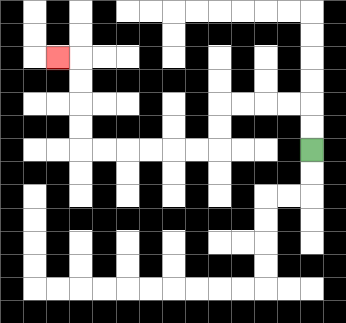{'start': '[13, 6]', 'end': '[2, 2]', 'path_directions': 'U,U,L,L,L,L,D,D,L,L,L,L,L,L,U,U,U,U,L', 'path_coordinates': '[[13, 6], [13, 5], [13, 4], [12, 4], [11, 4], [10, 4], [9, 4], [9, 5], [9, 6], [8, 6], [7, 6], [6, 6], [5, 6], [4, 6], [3, 6], [3, 5], [3, 4], [3, 3], [3, 2], [2, 2]]'}